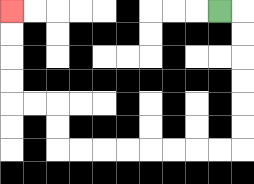{'start': '[9, 0]', 'end': '[0, 0]', 'path_directions': 'R,D,D,D,D,D,D,L,L,L,L,L,L,L,L,U,U,L,L,U,U,U,U', 'path_coordinates': '[[9, 0], [10, 0], [10, 1], [10, 2], [10, 3], [10, 4], [10, 5], [10, 6], [9, 6], [8, 6], [7, 6], [6, 6], [5, 6], [4, 6], [3, 6], [2, 6], [2, 5], [2, 4], [1, 4], [0, 4], [0, 3], [0, 2], [0, 1], [0, 0]]'}